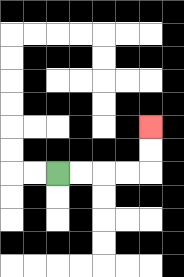{'start': '[2, 7]', 'end': '[6, 5]', 'path_directions': 'R,R,R,R,U,U', 'path_coordinates': '[[2, 7], [3, 7], [4, 7], [5, 7], [6, 7], [6, 6], [6, 5]]'}